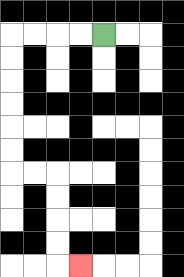{'start': '[4, 1]', 'end': '[3, 11]', 'path_directions': 'L,L,L,L,D,D,D,D,D,D,R,R,D,D,D,D,R', 'path_coordinates': '[[4, 1], [3, 1], [2, 1], [1, 1], [0, 1], [0, 2], [0, 3], [0, 4], [0, 5], [0, 6], [0, 7], [1, 7], [2, 7], [2, 8], [2, 9], [2, 10], [2, 11], [3, 11]]'}